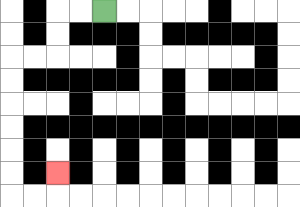{'start': '[4, 0]', 'end': '[2, 7]', 'path_directions': 'L,L,D,D,L,L,D,D,D,D,D,D,R,R,U', 'path_coordinates': '[[4, 0], [3, 0], [2, 0], [2, 1], [2, 2], [1, 2], [0, 2], [0, 3], [0, 4], [0, 5], [0, 6], [0, 7], [0, 8], [1, 8], [2, 8], [2, 7]]'}